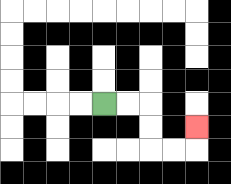{'start': '[4, 4]', 'end': '[8, 5]', 'path_directions': 'R,R,D,D,R,R,U', 'path_coordinates': '[[4, 4], [5, 4], [6, 4], [6, 5], [6, 6], [7, 6], [8, 6], [8, 5]]'}